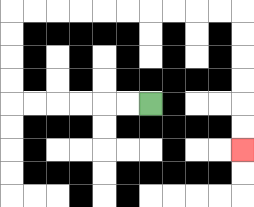{'start': '[6, 4]', 'end': '[10, 6]', 'path_directions': 'L,L,L,L,L,L,U,U,U,U,R,R,R,R,R,R,R,R,R,R,D,D,D,D,D,D', 'path_coordinates': '[[6, 4], [5, 4], [4, 4], [3, 4], [2, 4], [1, 4], [0, 4], [0, 3], [0, 2], [0, 1], [0, 0], [1, 0], [2, 0], [3, 0], [4, 0], [5, 0], [6, 0], [7, 0], [8, 0], [9, 0], [10, 0], [10, 1], [10, 2], [10, 3], [10, 4], [10, 5], [10, 6]]'}